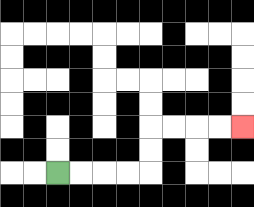{'start': '[2, 7]', 'end': '[10, 5]', 'path_directions': 'R,R,R,R,U,U,R,R,R,R', 'path_coordinates': '[[2, 7], [3, 7], [4, 7], [5, 7], [6, 7], [6, 6], [6, 5], [7, 5], [8, 5], [9, 5], [10, 5]]'}